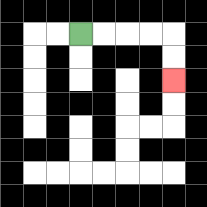{'start': '[3, 1]', 'end': '[7, 3]', 'path_directions': 'R,R,R,R,D,D', 'path_coordinates': '[[3, 1], [4, 1], [5, 1], [6, 1], [7, 1], [7, 2], [7, 3]]'}